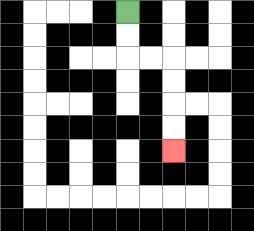{'start': '[5, 0]', 'end': '[7, 6]', 'path_directions': 'D,D,R,R,D,D,D,D', 'path_coordinates': '[[5, 0], [5, 1], [5, 2], [6, 2], [7, 2], [7, 3], [7, 4], [7, 5], [7, 6]]'}